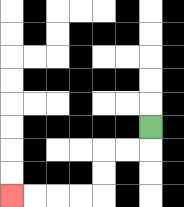{'start': '[6, 5]', 'end': '[0, 8]', 'path_directions': 'D,L,L,D,D,L,L,L,L', 'path_coordinates': '[[6, 5], [6, 6], [5, 6], [4, 6], [4, 7], [4, 8], [3, 8], [2, 8], [1, 8], [0, 8]]'}